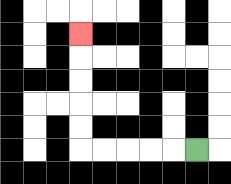{'start': '[8, 6]', 'end': '[3, 1]', 'path_directions': 'L,L,L,L,L,U,U,U,U,U', 'path_coordinates': '[[8, 6], [7, 6], [6, 6], [5, 6], [4, 6], [3, 6], [3, 5], [3, 4], [3, 3], [3, 2], [3, 1]]'}